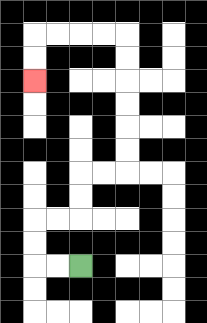{'start': '[3, 11]', 'end': '[1, 3]', 'path_directions': 'L,L,U,U,R,R,U,U,R,R,U,U,U,U,U,U,L,L,L,L,D,D', 'path_coordinates': '[[3, 11], [2, 11], [1, 11], [1, 10], [1, 9], [2, 9], [3, 9], [3, 8], [3, 7], [4, 7], [5, 7], [5, 6], [5, 5], [5, 4], [5, 3], [5, 2], [5, 1], [4, 1], [3, 1], [2, 1], [1, 1], [1, 2], [1, 3]]'}